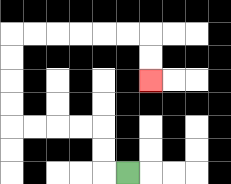{'start': '[5, 7]', 'end': '[6, 3]', 'path_directions': 'L,U,U,L,L,L,L,U,U,U,U,R,R,R,R,R,R,D,D', 'path_coordinates': '[[5, 7], [4, 7], [4, 6], [4, 5], [3, 5], [2, 5], [1, 5], [0, 5], [0, 4], [0, 3], [0, 2], [0, 1], [1, 1], [2, 1], [3, 1], [4, 1], [5, 1], [6, 1], [6, 2], [6, 3]]'}